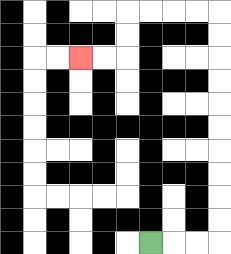{'start': '[6, 10]', 'end': '[3, 2]', 'path_directions': 'R,R,R,U,U,U,U,U,U,U,U,U,U,L,L,L,L,D,D,L,L', 'path_coordinates': '[[6, 10], [7, 10], [8, 10], [9, 10], [9, 9], [9, 8], [9, 7], [9, 6], [9, 5], [9, 4], [9, 3], [9, 2], [9, 1], [9, 0], [8, 0], [7, 0], [6, 0], [5, 0], [5, 1], [5, 2], [4, 2], [3, 2]]'}